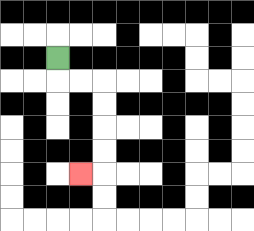{'start': '[2, 2]', 'end': '[3, 7]', 'path_directions': 'D,R,R,D,D,D,D,L', 'path_coordinates': '[[2, 2], [2, 3], [3, 3], [4, 3], [4, 4], [4, 5], [4, 6], [4, 7], [3, 7]]'}